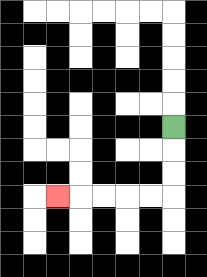{'start': '[7, 5]', 'end': '[2, 8]', 'path_directions': 'D,D,D,L,L,L,L,L', 'path_coordinates': '[[7, 5], [7, 6], [7, 7], [7, 8], [6, 8], [5, 8], [4, 8], [3, 8], [2, 8]]'}